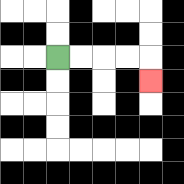{'start': '[2, 2]', 'end': '[6, 3]', 'path_directions': 'R,R,R,R,D', 'path_coordinates': '[[2, 2], [3, 2], [4, 2], [5, 2], [6, 2], [6, 3]]'}